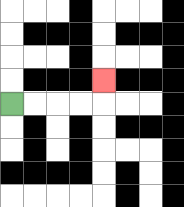{'start': '[0, 4]', 'end': '[4, 3]', 'path_directions': 'R,R,R,R,U', 'path_coordinates': '[[0, 4], [1, 4], [2, 4], [3, 4], [4, 4], [4, 3]]'}